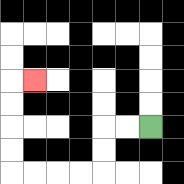{'start': '[6, 5]', 'end': '[1, 3]', 'path_directions': 'L,L,D,D,L,L,L,L,U,U,U,U,R', 'path_coordinates': '[[6, 5], [5, 5], [4, 5], [4, 6], [4, 7], [3, 7], [2, 7], [1, 7], [0, 7], [0, 6], [0, 5], [0, 4], [0, 3], [1, 3]]'}